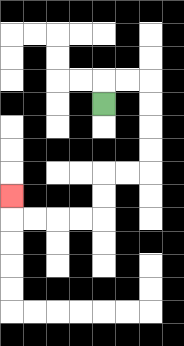{'start': '[4, 4]', 'end': '[0, 8]', 'path_directions': 'U,R,R,D,D,D,D,L,L,D,D,L,L,L,L,U', 'path_coordinates': '[[4, 4], [4, 3], [5, 3], [6, 3], [6, 4], [6, 5], [6, 6], [6, 7], [5, 7], [4, 7], [4, 8], [4, 9], [3, 9], [2, 9], [1, 9], [0, 9], [0, 8]]'}